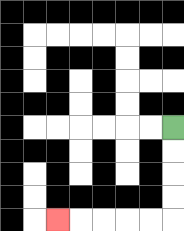{'start': '[7, 5]', 'end': '[2, 9]', 'path_directions': 'D,D,D,D,L,L,L,L,L', 'path_coordinates': '[[7, 5], [7, 6], [7, 7], [7, 8], [7, 9], [6, 9], [5, 9], [4, 9], [3, 9], [2, 9]]'}